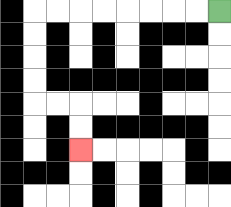{'start': '[9, 0]', 'end': '[3, 6]', 'path_directions': 'L,L,L,L,L,L,L,L,D,D,D,D,R,R,D,D', 'path_coordinates': '[[9, 0], [8, 0], [7, 0], [6, 0], [5, 0], [4, 0], [3, 0], [2, 0], [1, 0], [1, 1], [1, 2], [1, 3], [1, 4], [2, 4], [3, 4], [3, 5], [3, 6]]'}